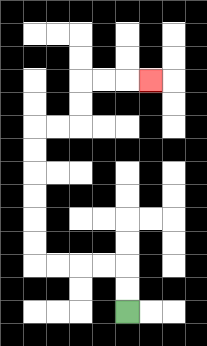{'start': '[5, 13]', 'end': '[6, 3]', 'path_directions': 'U,U,L,L,L,L,U,U,U,U,U,U,R,R,U,U,R,R,R', 'path_coordinates': '[[5, 13], [5, 12], [5, 11], [4, 11], [3, 11], [2, 11], [1, 11], [1, 10], [1, 9], [1, 8], [1, 7], [1, 6], [1, 5], [2, 5], [3, 5], [3, 4], [3, 3], [4, 3], [5, 3], [6, 3]]'}